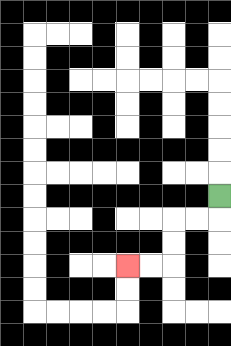{'start': '[9, 8]', 'end': '[5, 11]', 'path_directions': 'D,L,L,D,D,L,L', 'path_coordinates': '[[9, 8], [9, 9], [8, 9], [7, 9], [7, 10], [7, 11], [6, 11], [5, 11]]'}